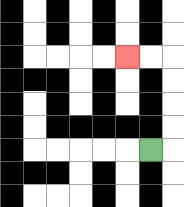{'start': '[6, 6]', 'end': '[5, 2]', 'path_directions': 'R,U,U,U,U,L,L', 'path_coordinates': '[[6, 6], [7, 6], [7, 5], [7, 4], [7, 3], [7, 2], [6, 2], [5, 2]]'}